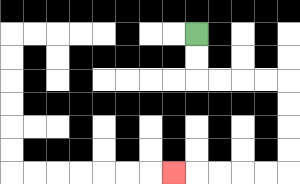{'start': '[8, 1]', 'end': '[7, 7]', 'path_directions': 'D,D,R,R,R,R,D,D,D,D,L,L,L,L,L', 'path_coordinates': '[[8, 1], [8, 2], [8, 3], [9, 3], [10, 3], [11, 3], [12, 3], [12, 4], [12, 5], [12, 6], [12, 7], [11, 7], [10, 7], [9, 7], [8, 7], [7, 7]]'}